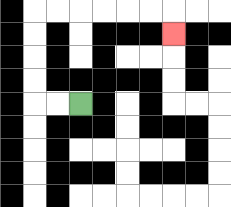{'start': '[3, 4]', 'end': '[7, 1]', 'path_directions': 'L,L,U,U,U,U,R,R,R,R,R,R,D', 'path_coordinates': '[[3, 4], [2, 4], [1, 4], [1, 3], [1, 2], [1, 1], [1, 0], [2, 0], [3, 0], [4, 0], [5, 0], [6, 0], [7, 0], [7, 1]]'}